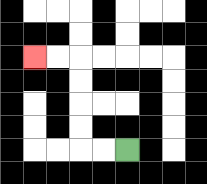{'start': '[5, 6]', 'end': '[1, 2]', 'path_directions': 'L,L,U,U,U,U,L,L', 'path_coordinates': '[[5, 6], [4, 6], [3, 6], [3, 5], [3, 4], [3, 3], [3, 2], [2, 2], [1, 2]]'}